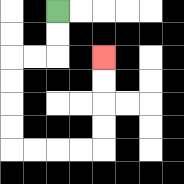{'start': '[2, 0]', 'end': '[4, 2]', 'path_directions': 'D,D,L,L,D,D,D,D,R,R,R,R,U,U,U,U', 'path_coordinates': '[[2, 0], [2, 1], [2, 2], [1, 2], [0, 2], [0, 3], [0, 4], [0, 5], [0, 6], [1, 6], [2, 6], [3, 6], [4, 6], [4, 5], [4, 4], [4, 3], [4, 2]]'}